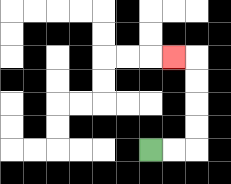{'start': '[6, 6]', 'end': '[7, 2]', 'path_directions': 'R,R,U,U,U,U,L', 'path_coordinates': '[[6, 6], [7, 6], [8, 6], [8, 5], [8, 4], [8, 3], [8, 2], [7, 2]]'}